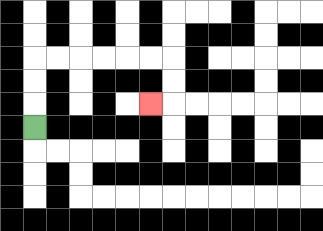{'start': '[1, 5]', 'end': '[6, 4]', 'path_directions': 'U,U,U,R,R,R,R,R,R,D,D,L', 'path_coordinates': '[[1, 5], [1, 4], [1, 3], [1, 2], [2, 2], [3, 2], [4, 2], [5, 2], [6, 2], [7, 2], [7, 3], [7, 4], [6, 4]]'}